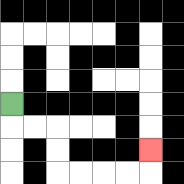{'start': '[0, 4]', 'end': '[6, 6]', 'path_directions': 'D,R,R,D,D,R,R,R,R,U', 'path_coordinates': '[[0, 4], [0, 5], [1, 5], [2, 5], [2, 6], [2, 7], [3, 7], [4, 7], [5, 7], [6, 7], [6, 6]]'}